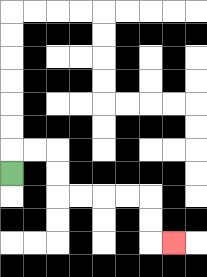{'start': '[0, 7]', 'end': '[7, 10]', 'path_directions': 'U,R,R,D,D,R,R,R,R,D,D,R', 'path_coordinates': '[[0, 7], [0, 6], [1, 6], [2, 6], [2, 7], [2, 8], [3, 8], [4, 8], [5, 8], [6, 8], [6, 9], [6, 10], [7, 10]]'}